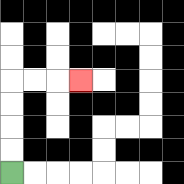{'start': '[0, 7]', 'end': '[3, 3]', 'path_directions': 'U,U,U,U,R,R,R', 'path_coordinates': '[[0, 7], [0, 6], [0, 5], [0, 4], [0, 3], [1, 3], [2, 3], [3, 3]]'}